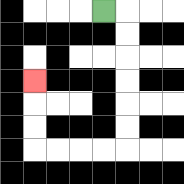{'start': '[4, 0]', 'end': '[1, 3]', 'path_directions': 'R,D,D,D,D,D,D,L,L,L,L,U,U,U', 'path_coordinates': '[[4, 0], [5, 0], [5, 1], [5, 2], [5, 3], [5, 4], [5, 5], [5, 6], [4, 6], [3, 6], [2, 6], [1, 6], [1, 5], [1, 4], [1, 3]]'}